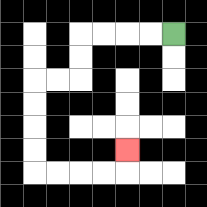{'start': '[7, 1]', 'end': '[5, 6]', 'path_directions': 'L,L,L,L,D,D,L,L,D,D,D,D,R,R,R,R,U', 'path_coordinates': '[[7, 1], [6, 1], [5, 1], [4, 1], [3, 1], [3, 2], [3, 3], [2, 3], [1, 3], [1, 4], [1, 5], [1, 6], [1, 7], [2, 7], [3, 7], [4, 7], [5, 7], [5, 6]]'}